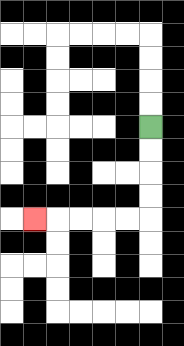{'start': '[6, 5]', 'end': '[1, 9]', 'path_directions': 'D,D,D,D,L,L,L,L,L', 'path_coordinates': '[[6, 5], [6, 6], [6, 7], [6, 8], [6, 9], [5, 9], [4, 9], [3, 9], [2, 9], [1, 9]]'}